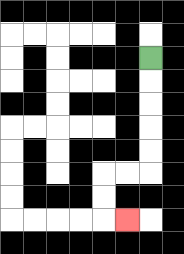{'start': '[6, 2]', 'end': '[5, 9]', 'path_directions': 'D,D,D,D,D,L,L,D,D,R', 'path_coordinates': '[[6, 2], [6, 3], [6, 4], [6, 5], [6, 6], [6, 7], [5, 7], [4, 7], [4, 8], [4, 9], [5, 9]]'}